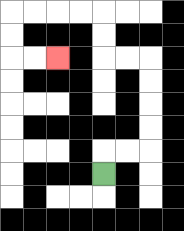{'start': '[4, 7]', 'end': '[2, 2]', 'path_directions': 'U,R,R,U,U,U,U,L,L,U,U,L,L,L,L,D,D,R,R', 'path_coordinates': '[[4, 7], [4, 6], [5, 6], [6, 6], [6, 5], [6, 4], [6, 3], [6, 2], [5, 2], [4, 2], [4, 1], [4, 0], [3, 0], [2, 0], [1, 0], [0, 0], [0, 1], [0, 2], [1, 2], [2, 2]]'}